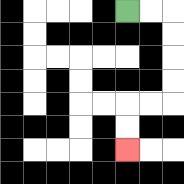{'start': '[5, 0]', 'end': '[5, 6]', 'path_directions': 'R,R,D,D,D,D,L,L,D,D', 'path_coordinates': '[[5, 0], [6, 0], [7, 0], [7, 1], [7, 2], [7, 3], [7, 4], [6, 4], [5, 4], [5, 5], [5, 6]]'}